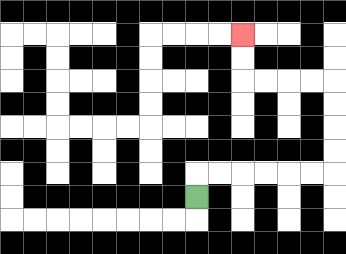{'start': '[8, 8]', 'end': '[10, 1]', 'path_directions': 'U,R,R,R,R,R,R,U,U,U,U,L,L,L,L,U,U', 'path_coordinates': '[[8, 8], [8, 7], [9, 7], [10, 7], [11, 7], [12, 7], [13, 7], [14, 7], [14, 6], [14, 5], [14, 4], [14, 3], [13, 3], [12, 3], [11, 3], [10, 3], [10, 2], [10, 1]]'}